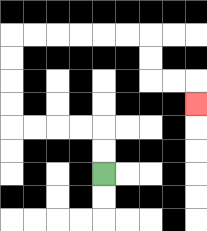{'start': '[4, 7]', 'end': '[8, 4]', 'path_directions': 'U,U,L,L,L,L,U,U,U,U,R,R,R,R,R,R,D,D,R,R,D', 'path_coordinates': '[[4, 7], [4, 6], [4, 5], [3, 5], [2, 5], [1, 5], [0, 5], [0, 4], [0, 3], [0, 2], [0, 1], [1, 1], [2, 1], [3, 1], [4, 1], [5, 1], [6, 1], [6, 2], [6, 3], [7, 3], [8, 3], [8, 4]]'}